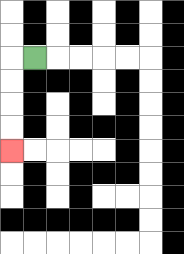{'start': '[1, 2]', 'end': '[0, 6]', 'path_directions': 'L,D,D,D,D', 'path_coordinates': '[[1, 2], [0, 2], [0, 3], [0, 4], [0, 5], [0, 6]]'}